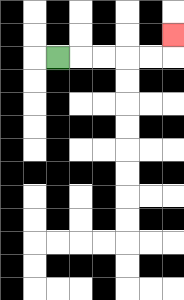{'start': '[2, 2]', 'end': '[7, 1]', 'path_directions': 'R,R,R,R,R,U', 'path_coordinates': '[[2, 2], [3, 2], [4, 2], [5, 2], [6, 2], [7, 2], [7, 1]]'}